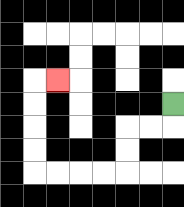{'start': '[7, 4]', 'end': '[2, 3]', 'path_directions': 'D,L,L,D,D,L,L,L,L,U,U,U,U,R', 'path_coordinates': '[[7, 4], [7, 5], [6, 5], [5, 5], [5, 6], [5, 7], [4, 7], [3, 7], [2, 7], [1, 7], [1, 6], [1, 5], [1, 4], [1, 3], [2, 3]]'}